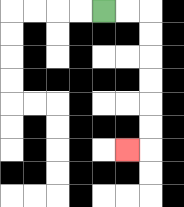{'start': '[4, 0]', 'end': '[5, 6]', 'path_directions': 'R,R,D,D,D,D,D,D,L', 'path_coordinates': '[[4, 0], [5, 0], [6, 0], [6, 1], [6, 2], [6, 3], [6, 4], [6, 5], [6, 6], [5, 6]]'}